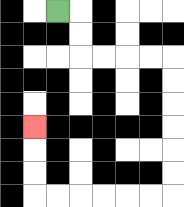{'start': '[2, 0]', 'end': '[1, 5]', 'path_directions': 'R,D,D,R,R,R,R,D,D,D,D,D,D,L,L,L,L,L,L,U,U,U', 'path_coordinates': '[[2, 0], [3, 0], [3, 1], [3, 2], [4, 2], [5, 2], [6, 2], [7, 2], [7, 3], [7, 4], [7, 5], [7, 6], [7, 7], [7, 8], [6, 8], [5, 8], [4, 8], [3, 8], [2, 8], [1, 8], [1, 7], [1, 6], [1, 5]]'}